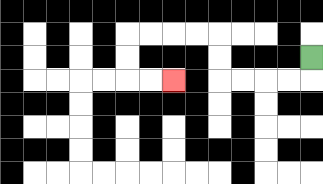{'start': '[13, 2]', 'end': '[7, 3]', 'path_directions': 'D,L,L,L,L,U,U,L,L,L,L,D,D,R,R', 'path_coordinates': '[[13, 2], [13, 3], [12, 3], [11, 3], [10, 3], [9, 3], [9, 2], [9, 1], [8, 1], [7, 1], [6, 1], [5, 1], [5, 2], [5, 3], [6, 3], [7, 3]]'}